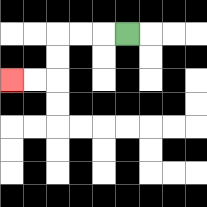{'start': '[5, 1]', 'end': '[0, 3]', 'path_directions': 'L,L,L,D,D,L,L', 'path_coordinates': '[[5, 1], [4, 1], [3, 1], [2, 1], [2, 2], [2, 3], [1, 3], [0, 3]]'}